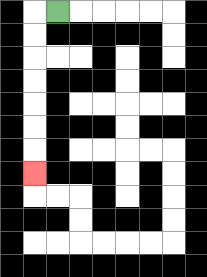{'start': '[2, 0]', 'end': '[1, 7]', 'path_directions': 'L,D,D,D,D,D,D,D', 'path_coordinates': '[[2, 0], [1, 0], [1, 1], [1, 2], [1, 3], [1, 4], [1, 5], [1, 6], [1, 7]]'}